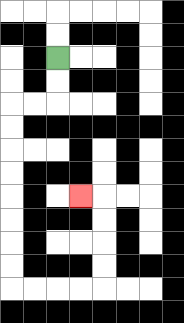{'start': '[2, 2]', 'end': '[3, 8]', 'path_directions': 'D,D,L,L,D,D,D,D,D,D,D,D,R,R,R,R,U,U,U,U,L', 'path_coordinates': '[[2, 2], [2, 3], [2, 4], [1, 4], [0, 4], [0, 5], [0, 6], [0, 7], [0, 8], [0, 9], [0, 10], [0, 11], [0, 12], [1, 12], [2, 12], [3, 12], [4, 12], [4, 11], [4, 10], [4, 9], [4, 8], [3, 8]]'}